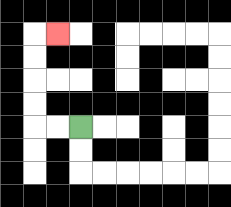{'start': '[3, 5]', 'end': '[2, 1]', 'path_directions': 'L,L,U,U,U,U,R', 'path_coordinates': '[[3, 5], [2, 5], [1, 5], [1, 4], [1, 3], [1, 2], [1, 1], [2, 1]]'}